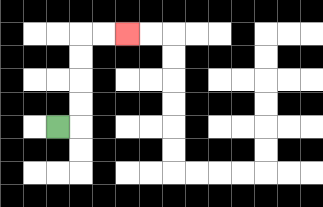{'start': '[2, 5]', 'end': '[5, 1]', 'path_directions': 'R,U,U,U,U,R,R', 'path_coordinates': '[[2, 5], [3, 5], [3, 4], [3, 3], [3, 2], [3, 1], [4, 1], [5, 1]]'}